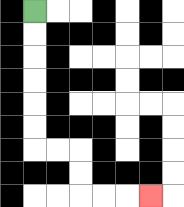{'start': '[1, 0]', 'end': '[6, 8]', 'path_directions': 'D,D,D,D,D,D,R,R,D,D,R,R,R', 'path_coordinates': '[[1, 0], [1, 1], [1, 2], [1, 3], [1, 4], [1, 5], [1, 6], [2, 6], [3, 6], [3, 7], [3, 8], [4, 8], [5, 8], [6, 8]]'}